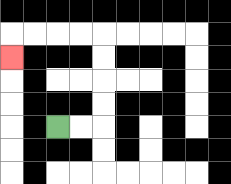{'start': '[2, 5]', 'end': '[0, 2]', 'path_directions': 'R,R,U,U,U,U,L,L,L,L,D', 'path_coordinates': '[[2, 5], [3, 5], [4, 5], [4, 4], [4, 3], [4, 2], [4, 1], [3, 1], [2, 1], [1, 1], [0, 1], [0, 2]]'}